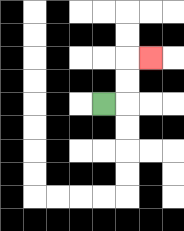{'start': '[4, 4]', 'end': '[6, 2]', 'path_directions': 'R,U,U,R', 'path_coordinates': '[[4, 4], [5, 4], [5, 3], [5, 2], [6, 2]]'}